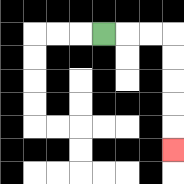{'start': '[4, 1]', 'end': '[7, 6]', 'path_directions': 'R,R,R,D,D,D,D,D', 'path_coordinates': '[[4, 1], [5, 1], [6, 1], [7, 1], [7, 2], [7, 3], [7, 4], [7, 5], [7, 6]]'}